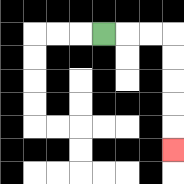{'start': '[4, 1]', 'end': '[7, 6]', 'path_directions': 'R,R,R,D,D,D,D,D', 'path_coordinates': '[[4, 1], [5, 1], [6, 1], [7, 1], [7, 2], [7, 3], [7, 4], [7, 5], [7, 6]]'}